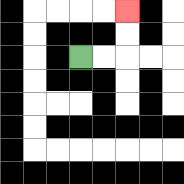{'start': '[3, 2]', 'end': '[5, 0]', 'path_directions': 'R,R,U,U', 'path_coordinates': '[[3, 2], [4, 2], [5, 2], [5, 1], [5, 0]]'}